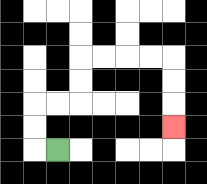{'start': '[2, 6]', 'end': '[7, 5]', 'path_directions': 'L,U,U,R,R,U,U,R,R,R,R,D,D,D', 'path_coordinates': '[[2, 6], [1, 6], [1, 5], [1, 4], [2, 4], [3, 4], [3, 3], [3, 2], [4, 2], [5, 2], [6, 2], [7, 2], [7, 3], [7, 4], [7, 5]]'}